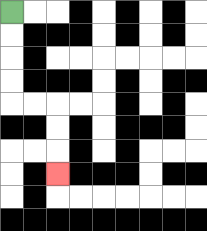{'start': '[0, 0]', 'end': '[2, 7]', 'path_directions': 'D,D,D,D,R,R,D,D,D', 'path_coordinates': '[[0, 0], [0, 1], [0, 2], [0, 3], [0, 4], [1, 4], [2, 4], [2, 5], [2, 6], [2, 7]]'}